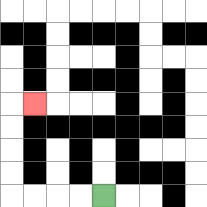{'start': '[4, 8]', 'end': '[1, 4]', 'path_directions': 'L,L,L,L,U,U,U,U,R', 'path_coordinates': '[[4, 8], [3, 8], [2, 8], [1, 8], [0, 8], [0, 7], [0, 6], [0, 5], [0, 4], [1, 4]]'}